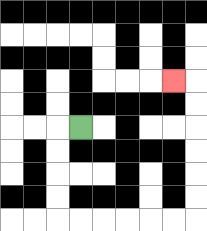{'start': '[3, 5]', 'end': '[7, 3]', 'path_directions': 'L,D,D,D,D,R,R,R,R,R,R,U,U,U,U,U,U,L', 'path_coordinates': '[[3, 5], [2, 5], [2, 6], [2, 7], [2, 8], [2, 9], [3, 9], [4, 9], [5, 9], [6, 9], [7, 9], [8, 9], [8, 8], [8, 7], [8, 6], [8, 5], [8, 4], [8, 3], [7, 3]]'}